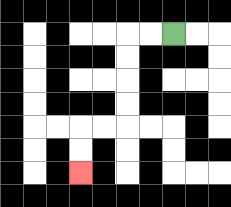{'start': '[7, 1]', 'end': '[3, 7]', 'path_directions': 'L,L,D,D,D,D,L,L,D,D', 'path_coordinates': '[[7, 1], [6, 1], [5, 1], [5, 2], [5, 3], [5, 4], [5, 5], [4, 5], [3, 5], [3, 6], [3, 7]]'}